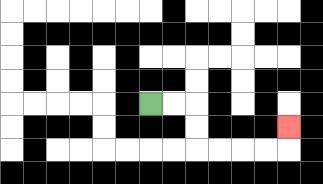{'start': '[6, 4]', 'end': '[12, 5]', 'path_directions': 'R,R,D,D,R,R,R,R,U', 'path_coordinates': '[[6, 4], [7, 4], [8, 4], [8, 5], [8, 6], [9, 6], [10, 6], [11, 6], [12, 6], [12, 5]]'}